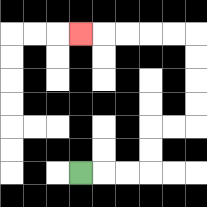{'start': '[3, 7]', 'end': '[3, 1]', 'path_directions': 'R,R,R,U,U,R,R,U,U,U,U,L,L,L,L,L', 'path_coordinates': '[[3, 7], [4, 7], [5, 7], [6, 7], [6, 6], [6, 5], [7, 5], [8, 5], [8, 4], [8, 3], [8, 2], [8, 1], [7, 1], [6, 1], [5, 1], [4, 1], [3, 1]]'}